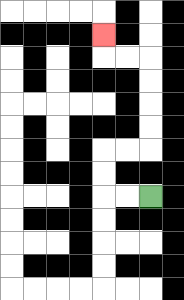{'start': '[6, 8]', 'end': '[4, 1]', 'path_directions': 'L,L,U,U,R,R,U,U,U,U,L,L,U', 'path_coordinates': '[[6, 8], [5, 8], [4, 8], [4, 7], [4, 6], [5, 6], [6, 6], [6, 5], [6, 4], [6, 3], [6, 2], [5, 2], [4, 2], [4, 1]]'}